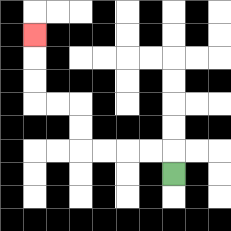{'start': '[7, 7]', 'end': '[1, 1]', 'path_directions': 'U,L,L,L,L,U,U,L,L,U,U,U', 'path_coordinates': '[[7, 7], [7, 6], [6, 6], [5, 6], [4, 6], [3, 6], [3, 5], [3, 4], [2, 4], [1, 4], [1, 3], [1, 2], [1, 1]]'}